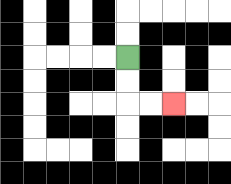{'start': '[5, 2]', 'end': '[7, 4]', 'path_directions': 'D,D,R,R', 'path_coordinates': '[[5, 2], [5, 3], [5, 4], [6, 4], [7, 4]]'}